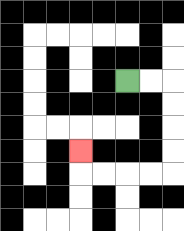{'start': '[5, 3]', 'end': '[3, 6]', 'path_directions': 'R,R,D,D,D,D,L,L,L,L,U', 'path_coordinates': '[[5, 3], [6, 3], [7, 3], [7, 4], [7, 5], [7, 6], [7, 7], [6, 7], [5, 7], [4, 7], [3, 7], [3, 6]]'}